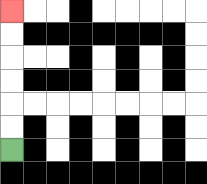{'start': '[0, 6]', 'end': '[0, 0]', 'path_directions': 'U,U,U,U,U,U', 'path_coordinates': '[[0, 6], [0, 5], [0, 4], [0, 3], [0, 2], [0, 1], [0, 0]]'}